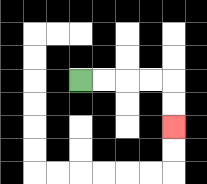{'start': '[3, 3]', 'end': '[7, 5]', 'path_directions': 'R,R,R,R,D,D', 'path_coordinates': '[[3, 3], [4, 3], [5, 3], [6, 3], [7, 3], [7, 4], [7, 5]]'}